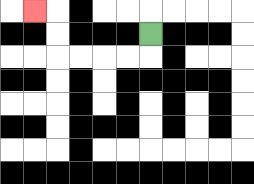{'start': '[6, 1]', 'end': '[1, 0]', 'path_directions': 'D,L,L,L,L,U,U,L', 'path_coordinates': '[[6, 1], [6, 2], [5, 2], [4, 2], [3, 2], [2, 2], [2, 1], [2, 0], [1, 0]]'}